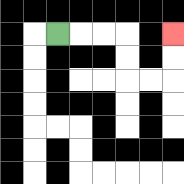{'start': '[2, 1]', 'end': '[7, 1]', 'path_directions': 'R,R,R,D,D,R,R,U,U', 'path_coordinates': '[[2, 1], [3, 1], [4, 1], [5, 1], [5, 2], [5, 3], [6, 3], [7, 3], [7, 2], [7, 1]]'}